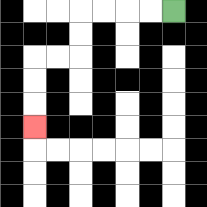{'start': '[7, 0]', 'end': '[1, 5]', 'path_directions': 'L,L,L,L,D,D,L,L,D,D,D', 'path_coordinates': '[[7, 0], [6, 0], [5, 0], [4, 0], [3, 0], [3, 1], [3, 2], [2, 2], [1, 2], [1, 3], [1, 4], [1, 5]]'}